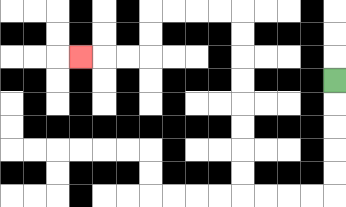{'start': '[14, 3]', 'end': '[3, 2]', 'path_directions': 'D,D,D,D,D,L,L,L,L,U,U,U,U,U,U,U,U,L,L,L,L,D,D,L,L,L', 'path_coordinates': '[[14, 3], [14, 4], [14, 5], [14, 6], [14, 7], [14, 8], [13, 8], [12, 8], [11, 8], [10, 8], [10, 7], [10, 6], [10, 5], [10, 4], [10, 3], [10, 2], [10, 1], [10, 0], [9, 0], [8, 0], [7, 0], [6, 0], [6, 1], [6, 2], [5, 2], [4, 2], [3, 2]]'}